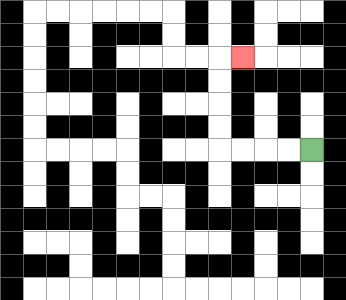{'start': '[13, 6]', 'end': '[10, 2]', 'path_directions': 'L,L,L,L,U,U,U,U,R', 'path_coordinates': '[[13, 6], [12, 6], [11, 6], [10, 6], [9, 6], [9, 5], [9, 4], [9, 3], [9, 2], [10, 2]]'}